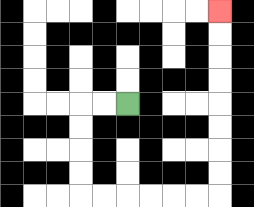{'start': '[5, 4]', 'end': '[9, 0]', 'path_directions': 'L,L,D,D,D,D,R,R,R,R,R,R,U,U,U,U,U,U,U,U', 'path_coordinates': '[[5, 4], [4, 4], [3, 4], [3, 5], [3, 6], [3, 7], [3, 8], [4, 8], [5, 8], [6, 8], [7, 8], [8, 8], [9, 8], [9, 7], [9, 6], [9, 5], [9, 4], [9, 3], [9, 2], [9, 1], [9, 0]]'}